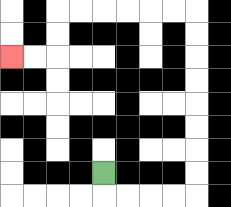{'start': '[4, 7]', 'end': '[0, 2]', 'path_directions': 'D,R,R,R,R,U,U,U,U,U,U,U,U,L,L,L,L,L,L,D,D,L,L', 'path_coordinates': '[[4, 7], [4, 8], [5, 8], [6, 8], [7, 8], [8, 8], [8, 7], [8, 6], [8, 5], [8, 4], [8, 3], [8, 2], [8, 1], [8, 0], [7, 0], [6, 0], [5, 0], [4, 0], [3, 0], [2, 0], [2, 1], [2, 2], [1, 2], [0, 2]]'}